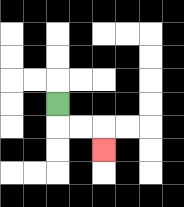{'start': '[2, 4]', 'end': '[4, 6]', 'path_directions': 'D,R,R,D', 'path_coordinates': '[[2, 4], [2, 5], [3, 5], [4, 5], [4, 6]]'}